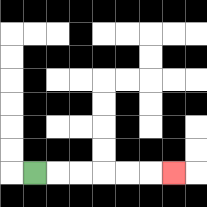{'start': '[1, 7]', 'end': '[7, 7]', 'path_directions': 'R,R,R,R,R,R', 'path_coordinates': '[[1, 7], [2, 7], [3, 7], [4, 7], [5, 7], [6, 7], [7, 7]]'}